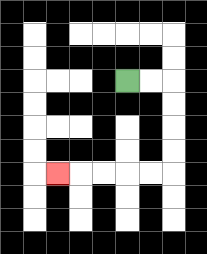{'start': '[5, 3]', 'end': '[2, 7]', 'path_directions': 'R,R,D,D,D,D,L,L,L,L,L', 'path_coordinates': '[[5, 3], [6, 3], [7, 3], [7, 4], [7, 5], [7, 6], [7, 7], [6, 7], [5, 7], [4, 7], [3, 7], [2, 7]]'}